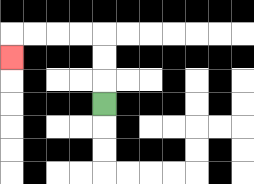{'start': '[4, 4]', 'end': '[0, 2]', 'path_directions': 'U,U,U,L,L,L,L,D', 'path_coordinates': '[[4, 4], [4, 3], [4, 2], [4, 1], [3, 1], [2, 1], [1, 1], [0, 1], [0, 2]]'}